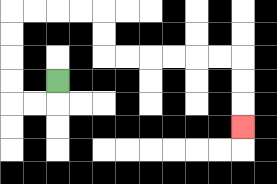{'start': '[2, 3]', 'end': '[10, 5]', 'path_directions': 'D,L,L,U,U,U,U,R,R,R,R,D,D,R,R,R,R,R,R,D,D,D', 'path_coordinates': '[[2, 3], [2, 4], [1, 4], [0, 4], [0, 3], [0, 2], [0, 1], [0, 0], [1, 0], [2, 0], [3, 0], [4, 0], [4, 1], [4, 2], [5, 2], [6, 2], [7, 2], [8, 2], [9, 2], [10, 2], [10, 3], [10, 4], [10, 5]]'}